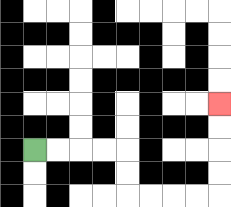{'start': '[1, 6]', 'end': '[9, 4]', 'path_directions': 'R,R,R,R,D,D,R,R,R,R,U,U,U,U', 'path_coordinates': '[[1, 6], [2, 6], [3, 6], [4, 6], [5, 6], [5, 7], [5, 8], [6, 8], [7, 8], [8, 8], [9, 8], [9, 7], [9, 6], [9, 5], [9, 4]]'}